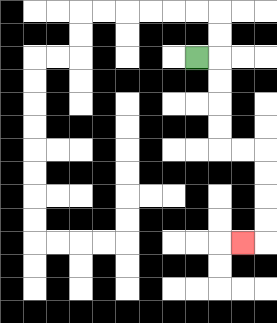{'start': '[8, 2]', 'end': '[10, 10]', 'path_directions': 'R,D,D,D,D,R,R,D,D,D,D,L', 'path_coordinates': '[[8, 2], [9, 2], [9, 3], [9, 4], [9, 5], [9, 6], [10, 6], [11, 6], [11, 7], [11, 8], [11, 9], [11, 10], [10, 10]]'}